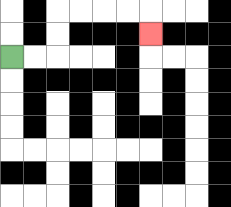{'start': '[0, 2]', 'end': '[6, 1]', 'path_directions': 'R,R,U,U,R,R,R,R,D', 'path_coordinates': '[[0, 2], [1, 2], [2, 2], [2, 1], [2, 0], [3, 0], [4, 0], [5, 0], [6, 0], [6, 1]]'}